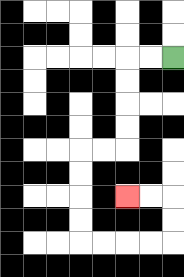{'start': '[7, 2]', 'end': '[5, 8]', 'path_directions': 'L,L,D,D,D,D,L,L,D,D,D,D,R,R,R,R,U,U,L,L', 'path_coordinates': '[[7, 2], [6, 2], [5, 2], [5, 3], [5, 4], [5, 5], [5, 6], [4, 6], [3, 6], [3, 7], [3, 8], [3, 9], [3, 10], [4, 10], [5, 10], [6, 10], [7, 10], [7, 9], [7, 8], [6, 8], [5, 8]]'}